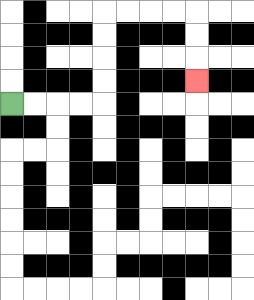{'start': '[0, 4]', 'end': '[8, 3]', 'path_directions': 'R,R,R,R,U,U,U,U,R,R,R,R,D,D,D', 'path_coordinates': '[[0, 4], [1, 4], [2, 4], [3, 4], [4, 4], [4, 3], [4, 2], [4, 1], [4, 0], [5, 0], [6, 0], [7, 0], [8, 0], [8, 1], [8, 2], [8, 3]]'}